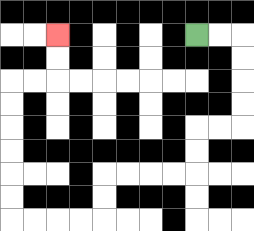{'start': '[8, 1]', 'end': '[2, 1]', 'path_directions': 'R,R,D,D,D,D,L,L,D,D,L,L,L,L,D,D,L,L,L,L,U,U,U,U,U,U,R,R,U,U', 'path_coordinates': '[[8, 1], [9, 1], [10, 1], [10, 2], [10, 3], [10, 4], [10, 5], [9, 5], [8, 5], [8, 6], [8, 7], [7, 7], [6, 7], [5, 7], [4, 7], [4, 8], [4, 9], [3, 9], [2, 9], [1, 9], [0, 9], [0, 8], [0, 7], [0, 6], [0, 5], [0, 4], [0, 3], [1, 3], [2, 3], [2, 2], [2, 1]]'}